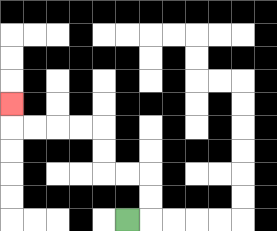{'start': '[5, 9]', 'end': '[0, 4]', 'path_directions': 'R,U,U,L,L,U,U,L,L,L,L,U', 'path_coordinates': '[[5, 9], [6, 9], [6, 8], [6, 7], [5, 7], [4, 7], [4, 6], [4, 5], [3, 5], [2, 5], [1, 5], [0, 5], [0, 4]]'}